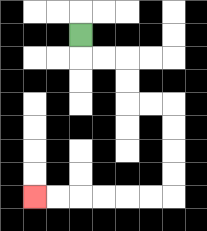{'start': '[3, 1]', 'end': '[1, 8]', 'path_directions': 'D,R,R,D,D,R,R,D,D,D,D,L,L,L,L,L,L', 'path_coordinates': '[[3, 1], [3, 2], [4, 2], [5, 2], [5, 3], [5, 4], [6, 4], [7, 4], [7, 5], [7, 6], [7, 7], [7, 8], [6, 8], [5, 8], [4, 8], [3, 8], [2, 8], [1, 8]]'}